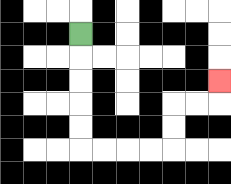{'start': '[3, 1]', 'end': '[9, 3]', 'path_directions': 'D,D,D,D,D,R,R,R,R,U,U,R,R,U', 'path_coordinates': '[[3, 1], [3, 2], [3, 3], [3, 4], [3, 5], [3, 6], [4, 6], [5, 6], [6, 6], [7, 6], [7, 5], [7, 4], [8, 4], [9, 4], [9, 3]]'}